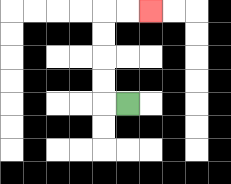{'start': '[5, 4]', 'end': '[6, 0]', 'path_directions': 'L,U,U,U,U,R,R', 'path_coordinates': '[[5, 4], [4, 4], [4, 3], [4, 2], [4, 1], [4, 0], [5, 0], [6, 0]]'}